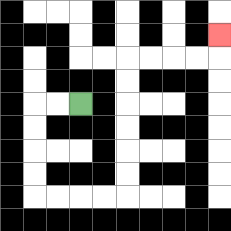{'start': '[3, 4]', 'end': '[9, 1]', 'path_directions': 'L,L,D,D,D,D,R,R,R,R,U,U,U,U,U,U,R,R,R,R,U', 'path_coordinates': '[[3, 4], [2, 4], [1, 4], [1, 5], [1, 6], [1, 7], [1, 8], [2, 8], [3, 8], [4, 8], [5, 8], [5, 7], [5, 6], [5, 5], [5, 4], [5, 3], [5, 2], [6, 2], [7, 2], [8, 2], [9, 2], [9, 1]]'}